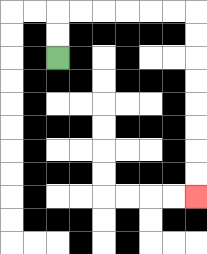{'start': '[2, 2]', 'end': '[8, 8]', 'path_directions': 'U,U,R,R,R,R,R,R,D,D,D,D,D,D,D,D', 'path_coordinates': '[[2, 2], [2, 1], [2, 0], [3, 0], [4, 0], [5, 0], [6, 0], [7, 0], [8, 0], [8, 1], [8, 2], [8, 3], [8, 4], [8, 5], [8, 6], [8, 7], [8, 8]]'}